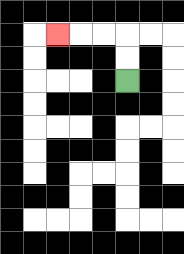{'start': '[5, 3]', 'end': '[2, 1]', 'path_directions': 'U,U,L,L,L', 'path_coordinates': '[[5, 3], [5, 2], [5, 1], [4, 1], [3, 1], [2, 1]]'}